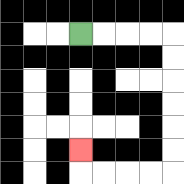{'start': '[3, 1]', 'end': '[3, 6]', 'path_directions': 'R,R,R,R,D,D,D,D,D,D,L,L,L,L,U', 'path_coordinates': '[[3, 1], [4, 1], [5, 1], [6, 1], [7, 1], [7, 2], [7, 3], [7, 4], [7, 5], [7, 6], [7, 7], [6, 7], [5, 7], [4, 7], [3, 7], [3, 6]]'}